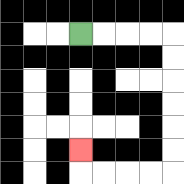{'start': '[3, 1]', 'end': '[3, 6]', 'path_directions': 'R,R,R,R,D,D,D,D,D,D,L,L,L,L,U', 'path_coordinates': '[[3, 1], [4, 1], [5, 1], [6, 1], [7, 1], [7, 2], [7, 3], [7, 4], [7, 5], [7, 6], [7, 7], [6, 7], [5, 7], [4, 7], [3, 7], [3, 6]]'}